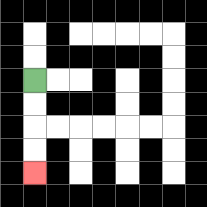{'start': '[1, 3]', 'end': '[1, 7]', 'path_directions': 'D,D,D,D', 'path_coordinates': '[[1, 3], [1, 4], [1, 5], [1, 6], [1, 7]]'}